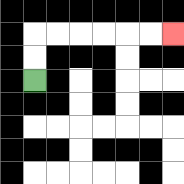{'start': '[1, 3]', 'end': '[7, 1]', 'path_directions': 'U,U,R,R,R,R,R,R', 'path_coordinates': '[[1, 3], [1, 2], [1, 1], [2, 1], [3, 1], [4, 1], [5, 1], [6, 1], [7, 1]]'}